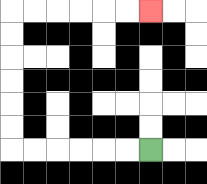{'start': '[6, 6]', 'end': '[6, 0]', 'path_directions': 'L,L,L,L,L,L,U,U,U,U,U,U,R,R,R,R,R,R', 'path_coordinates': '[[6, 6], [5, 6], [4, 6], [3, 6], [2, 6], [1, 6], [0, 6], [0, 5], [0, 4], [0, 3], [0, 2], [0, 1], [0, 0], [1, 0], [2, 0], [3, 0], [4, 0], [5, 0], [6, 0]]'}